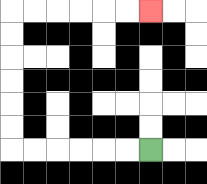{'start': '[6, 6]', 'end': '[6, 0]', 'path_directions': 'L,L,L,L,L,L,U,U,U,U,U,U,R,R,R,R,R,R', 'path_coordinates': '[[6, 6], [5, 6], [4, 6], [3, 6], [2, 6], [1, 6], [0, 6], [0, 5], [0, 4], [0, 3], [0, 2], [0, 1], [0, 0], [1, 0], [2, 0], [3, 0], [4, 0], [5, 0], [6, 0]]'}